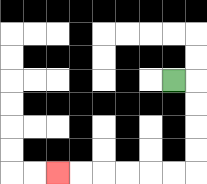{'start': '[7, 3]', 'end': '[2, 7]', 'path_directions': 'R,D,D,D,D,L,L,L,L,L,L', 'path_coordinates': '[[7, 3], [8, 3], [8, 4], [8, 5], [8, 6], [8, 7], [7, 7], [6, 7], [5, 7], [4, 7], [3, 7], [2, 7]]'}